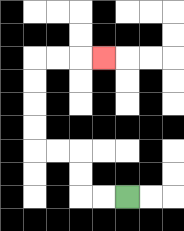{'start': '[5, 8]', 'end': '[4, 2]', 'path_directions': 'L,L,U,U,L,L,U,U,U,U,R,R,R', 'path_coordinates': '[[5, 8], [4, 8], [3, 8], [3, 7], [3, 6], [2, 6], [1, 6], [1, 5], [1, 4], [1, 3], [1, 2], [2, 2], [3, 2], [4, 2]]'}